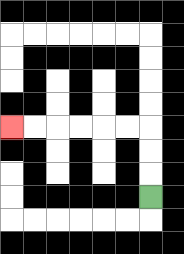{'start': '[6, 8]', 'end': '[0, 5]', 'path_directions': 'U,U,U,L,L,L,L,L,L', 'path_coordinates': '[[6, 8], [6, 7], [6, 6], [6, 5], [5, 5], [4, 5], [3, 5], [2, 5], [1, 5], [0, 5]]'}